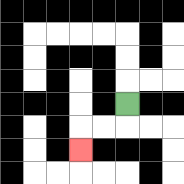{'start': '[5, 4]', 'end': '[3, 6]', 'path_directions': 'D,L,L,D', 'path_coordinates': '[[5, 4], [5, 5], [4, 5], [3, 5], [3, 6]]'}